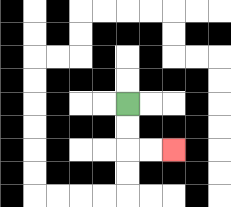{'start': '[5, 4]', 'end': '[7, 6]', 'path_directions': 'D,D,R,R', 'path_coordinates': '[[5, 4], [5, 5], [5, 6], [6, 6], [7, 6]]'}